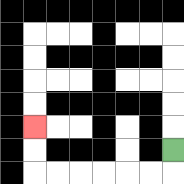{'start': '[7, 6]', 'end': '[1, 5]', 'path_directions': 'D,L,L,L,L,L,L,U,U', 'path_coordinates': '[[7, 6], [7, 7], [6, 7], [5, 7], [4, 7], [3, 7], [2, 7], [1, 7], [1, 6], [1, 5]]'}